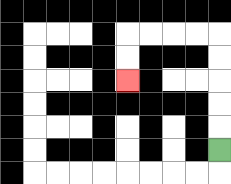{'start': '[9, 6]', 'end': '[5, 3]', 'path_directions': 'U,U,U,U,U,L,L,L,L,D,D', 'path_coordinates': '[[9, 6], [9, 5], [9, 4], [9, 3], [9, 2], [9, 1], [8, 1], [7, 1], [6, 1], [5, 1], [5, 2], [5, 3]]'}